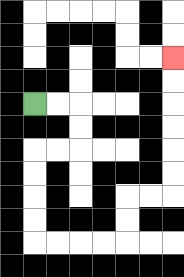{'start': '[1, 4]', 'end': '[7, 2]', 'path_directions': 'R,R,D,D,L,L,D,D,D,D,R,R,R,R,U,U,R,R,U,U,U,U,U,U', 'path_coordinates': '[[1, 4], [2, 4], [3, 4], [3, 5], [3, 6], [2, 6], [1, 6], [1, 7], [1, 8], [1, 9], [1, 10], [2, 10], [3, 10], [4, 10], [5, 10], [5, 9], [5, 8], [6, 8], [7, 8], [7, 7], [7, 6], [7, 5], [7, 4], [7, 3], [7, 2]]'}